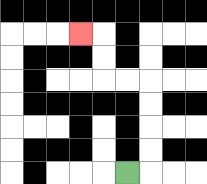{'start': '[5, 7]', 'end': '[3, 1]', 'path_directions': 'R,U,U,U,U,L,L,U,U,L', 'path_coordinates': '[[5, 7], [6, 7], [6, 6], [6, 5], [6, 4], [6, 3], [5, 3], [4, 3], [4, 2], [4, 1], [3, 1]]'}